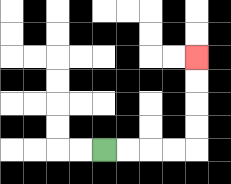{'start': '[4, 6]', 'end': '[8, 2]', 'path_directions': 'R,R,R,R,U,U,U,U', 'path_coordinates': '[[4, 6], [5, 6], [6, 6], [7, 6], [8, 6], [8, 5], [8, 4], [8, 3], [8, 2]]'}